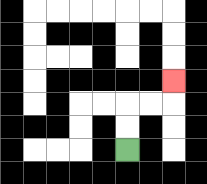{'start': '[5, 6]', 'end': '[7, 3]', 'path_directions': 'U,U,R,R,U', 'path_coordinates': '[[5, 6], [5, 5], [5, 4], [6, 4], [7, 4], [7, 3]]'}